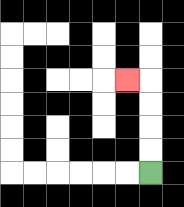{'start': '[6, 7]', 'end': '[5, 3]', 'path_directions': 'U,U,U,U,L', 'path_coordinates': '[[6, 7], [6, 6], [6, 5], [6, 4], [6, 3], [5, 3]]'}